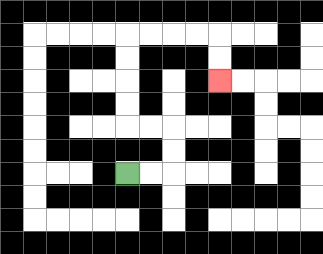{'start': '[5, 7]', 'end': '[9, 3]', 'path_directions': 'R,R,U,U,L,L,U,U,U,U,R,R,R,R,D,D', 'path_coordinates': '[[5, 7], [6, 7], [7, 7], [7, 6], [7, 5], [6, 5], [5, 5], [5, 4], [5, 3], [5, 2], [5, 1], [6, 1], [7, 1], [8, 1], [9, 1], [9, 2], [9, 3]]'}